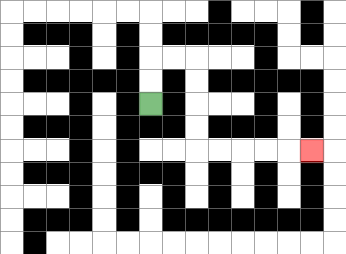{'start': '[6, 4]', 'end': '[13, 6]', 'path_directions': 'U,U,R,R,D,D,D,D,R,R,R,R,R', 'path_coordinates': '[[6, 4], [6, 3], [6, 2], [7, 2], [8, 2], [8, 3], [8, 4], [8, 5], [8, 6], [9, 6], [10, 6], [11, 6], [12, 6], [13, 6]]'}